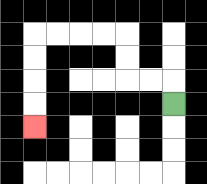{'start': '[7, 4]', 'end': '[1, 5]', 'path_directions': 'U,L,L,U,U,L,L,L,L,D,D,D,D', 'path_coordinates': '[[7, 4], [7, 3], [6, 3], [5, 3], [5, 2], [5, 1], [4, 1], [3, 1], [2, 1], [1, 1], [1, 2], [1, 3], [1, 4], [1, 5]]'}